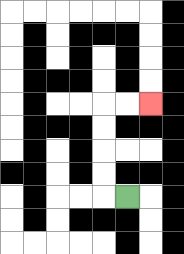{'start': '[5, 8]', 'end': '[6, 4]', 'path_directions': 'L,U,U,U,U,R,R', 'path_coordinates': '[[5, 8], [4, 8], [4, 7], [4, 6], [4, 5], [4, 4], [5, 4], [6, 4]]'}